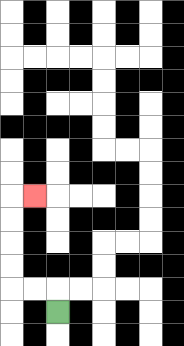{'start': '[2, 13]', 'end': '[1, 8]', 'path_directions': 'U,L,L,U,U,U,U,R', 'path_coordinates': '[[2, 13], [2, 12], [1, 12], [0, 12], [0, 11], [0, 10], [0, 9], [0, 8], [1, 8]]'}